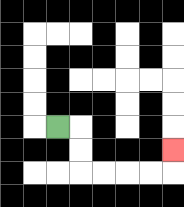{'start': '[2, 5]', 'end': '[7, 6]', 'path_directions': 'R,D,D,R,R,R,R,U', 'path_coordinates': '[[2, 5], [3, 5], [3, 6], [3, 7], [4, 7], [5, 7], [6, 7], [7, 7], [7, 6]]'}